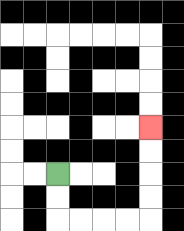{'start': '[2, 7]', 'end': '[6, 5]', 'path_directions': 'D,D,R,R,R,R,U,U,U,U', 'path_coordinates': '[[2, 7], [2, 8], [2, 9], [3, 9], [4, 9], [5, 9], [6, 9], [6, 8], [6, 7], [6, 6], [6, 5]]'}